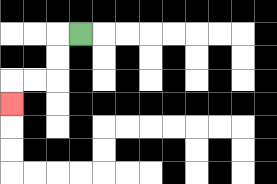{'start': '[3, 1]', 'end': '[0, 4]', 'path_directions': 'L,D,D,L,L,D', 'path_coordinates': '[[3, 1], [2, 1], [2, 2], [2, 3], [1, 3], [0, 3], [0, 4]]'}